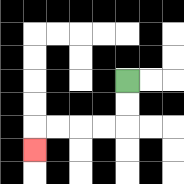{'start': '[5, 3]', 'end': '[1, 6]', 'path_directions': 'D,D,L,L,L,L,D', 'path_coordinates': '[[5, 3], [5, 4], [5, 5], [4, 5], [3, 5], [2, 5], [1, 5], [1, 6]]'}